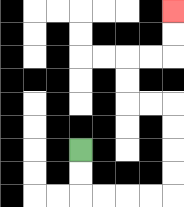{'start': '[3, 6]', 'end': '[7, 0]', 'path_directions': 'D,D,R,R,R,R,U,U,U,U,L,L,U,U,R,R,U,U', 'path_coordinates': '[[3, 6], [3, 7], [3, 8], [4, 8], [5, 8], [6, 8], [7, 8], [7, 7], [7, 6], [7, 5], [7, 4], [6, 4], [5, 4], [5, 3], [5, 2], [6, 2], [7, 2], [7, 1], [7, 0]]'}